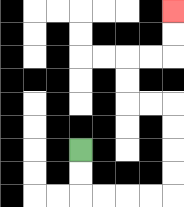{'start': '[3, 6]', 'end': '[7, 0]', 'path_directions': 'D,D,R,R,R,R,U,U,U,U,L,L,U,U,R,R,U,U', 'path_coordinates': '[[3, 6], [3, 7], [3, 8], [4, 8], [5, 8], [6, 8], [7, 8], [7, 7], [7, 6], [7, 5], [7, 4], [6, 4], [5, 4], [5, 3], [5, 2], [6, 2], [7, 2], [7, 1], [7, 0]]'}